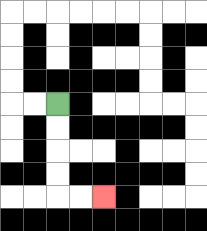{'start': '[2, 4]', 'end': '[4, 8]', 'path_directions': 'D,D,D,D,R,R', 'path_coordinates': '[[2, 4], [2, 5], [2, 6], [2, 7], [2, 8], [3, 8], [4, 8]]'}